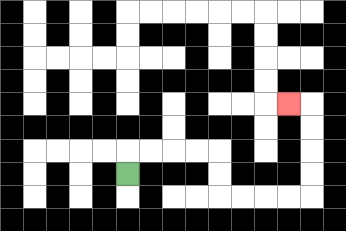{'start': '[5, 7]', 'end': '[12, 4]', 'path_directions': 'U,R,R,R,R,D,D,R,R,R,R,U,U,U,U,L', 'path_coordinates': '[[5, 7], [5, 6], [6, 6], [7, 6], [8, 6], [9, 6], [9, 7], [9, 8], [10, 8], [11, 8], [12, 8], [13, 8], [13, 7], [13, 6], [13, 5], [13, 4], [12, 4]]'}